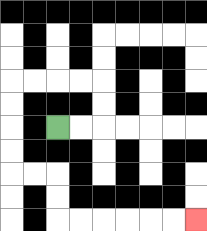{'start': '[2, 5]', 'end': '[8, 9]', 'path_directions': 'R,R,U,U,L,L,L,L,D,D,D,D,R,R,D,D,R,R,R,R,R,R', 'path_coordinates': '[[2, 5], [3, 5], [4, 5], [4, 4], [4, 3], [3, 3], [2, 3], [1, 3], [0, 3], [0, 4], [0, 5], [0, 6], [0, 7], [1, 7], [2, 7], [2, 8], [2, 9], [3, 9], [4, 9], [5, 9], [6, 9], [7, 9], [8, 9]]'}